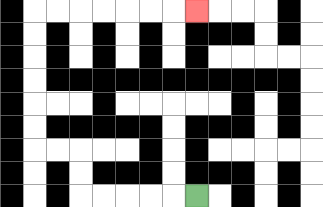{'start': '[8, 8]', 'end': '[8, 0]', 'path_directions': 'L,L,L,L,L,U,U,L,L,U,U,U,U,U,U,R,R,R,R,R,R,R', 'path_coordinates': '[[8, 8], [7, 8], [6, 8], [5, 8], [4, 8], [3, 8], [3, 7], [3, 6], [2, 6], [1, 6], [1, 5], [1, 4], [1, 3], [1, 2], [1, 1], [1, 0], [2, 0], [3, 0], [4, 0], [5, 0], [6, 0], [7, 0], [8, 0]]'}